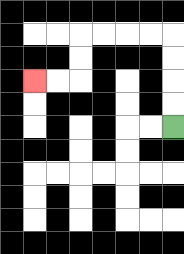{'start': '[7, 5]', 'end': '[1, 3]', 'path_directions': 'U,U,U,U,L,L,L,L,D,D,L,L', 'path_coordinates': '[[7, 5], [7, 4], [7, 3], [7, 2], [7, 1], [6, 1], [5, 1], [4, 1], [3, 1], [3, 2], [3, 3], [2, 3], [1, 3]]'}